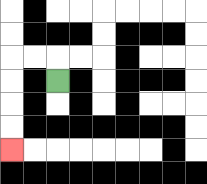{'start': '[2, 3]', 'end': '[0, 6]', 'path_directions': 'U,L,L,D,D,D,D', 'path_coordinates': '[[2, 3], [2, 2], [1, 2], [0, 2], [0, 3], [0, 4], [0, 5], [0, 6]]'}